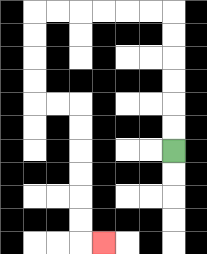{'start': '[7, 6]', 'end': '[4, 10]', 'path_directions': 'U,U,U,U,U,U,L,L,L,L,L,L,D,D,D,D,R,R,D,D,D,D,D,D,R', 'path_coordinates': '[[7, 6], [7, 5], [7, 4], [7, 3], [7, 2], [7, 1], [7, 0], [6, 0], [5, 0], [4, 0], [3, 0], [2, 0], [1, 0], [1, 1], [1, 2], [1, 3], [1, 4], [2, 4], [3, 4], [3, 5], [3, 6], [3, 7], [3, 8], [3, 9], [3, 10], [4, 10]]'}